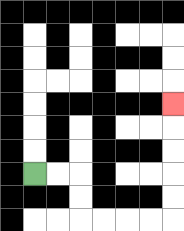{'start': '[1, 7]', 'end': '[7, 4]', 'path_directions': 'R,R,D,D,R,R,R,R,U,U,U,U,U', 'path_coordinates': '[[1, 7], [2, 7], [3, 7], [3, 8], [3, 9], [4, 9], [5, 9], [6, 9], [7, 9], [7, 8], [7, 7], [7, 6], [7, 5], [7, 4]]'}